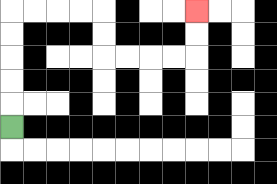{'start': '[0, 5]', 'end': '[8, 0]', 'path_directions': 'U,U,U,U,U,R,R,R,R,D,D,R,R,R,R,U,U', 'path_coordinates': '[[0, 5], [0, 4], [0, 3], [0, 2], [0, 1], [0, 0], [1, 0], [2, 0], [3, 0], [4, 0], [4, 1], [4, 2], [5, 2], [6, 2], [7, 2], [8, 2], [8, 1], [8, 0]]'}